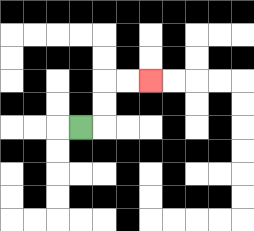{'start': '[3, 5]', 'end': '[6, 3]', 'path_directions': 'R,U,U,R,R', 'path_coordinates': '[[3, 5], [4, 5], [4, 4], [4, 3], [5, 3], [6, 3]]'}